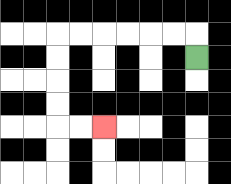{'start': '[8, 2]', 'end': '[4, 5]', 'path_directions': 'U,L,L,L,L,L,L,D,D,D,D,R,R', 'path_coordinates': '[[8, 2], [8, 1], [7, 1], [6, 1], [5, 1], [4, 1], [3, 1], [2, 1], [2, 2], [2, 3], [2, 4], [2, 5], [3, 5], [4, 5]]'}